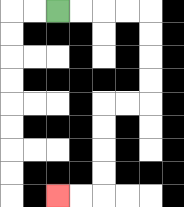{'start': '[2, 0]', 'end': '[2, 8]', 'path_directions': 'R,R,R,R,D,D,D,D,L,L,D,D,D,D,L,L', 'path_coordinates': '[[2, 0], [3, 0], [4, 0], [5, 0], [6, 0], [6, 1], [6, 2], [6, 3], [6, 4], [5, 4], [4, 4], [4, 5], [4, 6], [4, 7], [4, 8], [3, 8], [2, 8]]'}